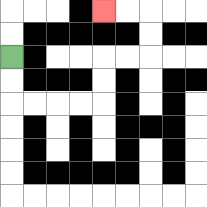{'start': '[0, 2]', 'end': '[4, 0]', 'path_directions': 'D,D,R,R,R,R,U,U,R,R,U,U,L,L', 'path_coordinates': '[[0, 2], [0, 3], [0, 4], [1, 4], [2, 4], [3, 4], [4, 4], [4, 3], [4, 2], [5, 2], [6, 2], [6, 1], [6, 0], [5, 0], [4, 0]]'}